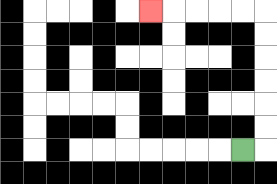{'start': '[10, 6]', 'end': '[6, 0]', 'path_directions': 'R,U,U,U,U,U,U,L,L,L,L,L', 'path_coordinates': '[[10, 6], [11, 6], [11, 5], [11, 4], [11, 3], [11, 2], [11, 1], [11, 0], [10, 0], [9, 0], [8, 0], [7, 0], [6, 0]]'}